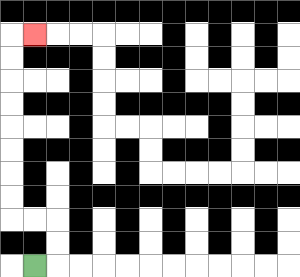{'start': '[1, 11]', 'end': '[1, 1]', 'path_directions': 'R,U,U,L,L,U,U,U,U,U,U,U,U,R', 'path_coordinates': '[[1, 11], [2, 11], [2, 10], [2, 9], [1, 9], [0, 9], [0, 8], [0, 7], [0, 6], [0, 5], [0, 4], [0, 3], [0, 2], [0, 1], [1, 1]]'}